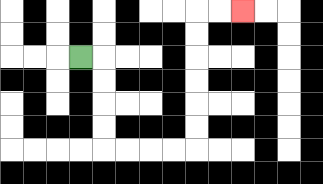{'start': '[3, 2]', 'end': '[10, 0]', 'path_directions': 'R,D,D,D,D,R,R,R,R,U,U,U,U,U,U,R,R', 'path_coordinates': '[[3, 2], [4, 2], [4, 3], [4, 4], [4, 5], [4, 6], [5, 6], [6, 6], [7, 6], [8, 6], [8, 5], [8, 4], [8, 3], [8, 2], [8, 1], [8, 0], [9, 0], [10, 0]]'}